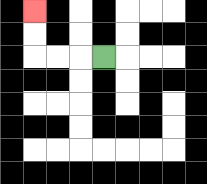{'start': '[4, 2]', 'end': '[1, 0]', 'path_directions': 'L,L,L,U,U', 'path_coordinates': '[[4, 2], [3, 2], [2, 2], [1, 2], [1, 1], [1, 0]]'}